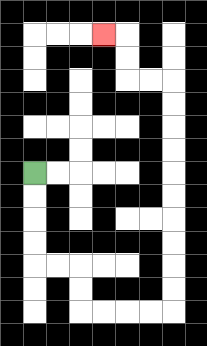{'start': '[1, 7]', 'end': '[4, 1]', 'path_directions': 'D,D,D,D,R,R,D,D,R,R,R,R,U,U,U,U,U,U,U,U,U,U,L,L,U,U,L', 'path_coordinates': '[[1, 7], [1, 8], [1, 9], [1, 10], [1, 11], [2, 11], [3, 11], [3, 12], [3, 13], [4, 13], [5, 13], [6, 13], [7, 13], [7, 12], [7, 11], [7, 10], [7, 9], [7, 8], [7, 7], [7, 6], [7, 5], [7, 4], [7, 3], [6, 3], [5, 3], [5, 2], [5, 1], [4, 1]]'}